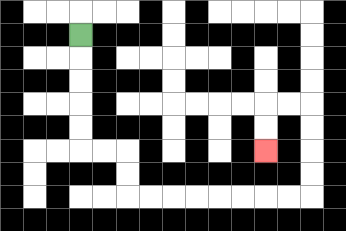{'start': '[3, 1]', 'end': '[11, 6]', 'path_directions': 'D,D,D,D,D,R,R,D,D,R,R,R,R,R,R,R,R,U,U,U,U,L,L,D,D', 'path_coordinates': '[[3, 1], [3, 2], [3, 3], [3, 4], [3, 5], [3, 6], [4, 6], [5, 6], [5, 7], [5, 8], [6, 8], [7, 8], [8, 8], [9, 8], [10, 8], [11, 8], [12, 8], [13, 8], [13, 7], [13, 6], [13, 5], [13, 4], [12, 4], [11, 4], [11, 5], [11, 6]]'}